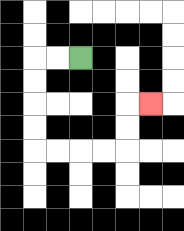{'start': '[3, 2]', 'end': '[6, 4]', 'path_directions': 'L,L,D,D,D,D,R,R,R,R,U,U,R', 'path_coordinates': '[[3, 2], [2, 2], [1, 2], [1, 3], [1, 4], [1, 5], [1, 6], [2, 6], [3, 6], [4, 6], [5, 6], [5, 5], [5, 4], [6, 4]]'}